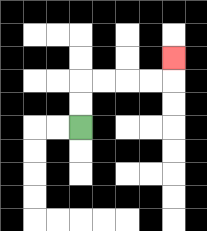{'start': '[3, 5]', 'end': '[7, 2]', 'path_directions': 'U,U,R,R,R,R,U', 'path_coordinates': '[[3, 5], [3, 4], [3, 3], [4, 3], [5, 3], [6, 3], [7, 3], [7, 2]]'}